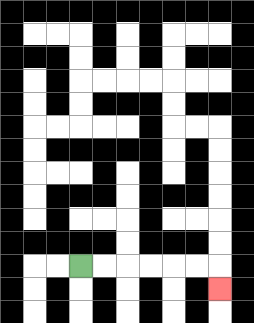{'start': '[3, 11]', 'end': '[9, 12]', 'path_directions': 'R,R,R,R,R,R,D', 'path_coordinates': '[[3, 11], [4, 11], [5, 11], [6, 11], [7, 11], [8, 11], [9, 11], [9, 12]]'}